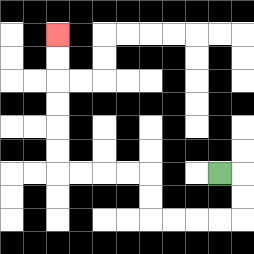{'start': '[9, 7]', 'end': '[2, 1]', 'path_directions': 'R,D,D,L,L,L,L,U,U,L,L,L,L,U,U,U,U,U,U', 'path_coordinates': '[[9, 7], [10, 7], [10, 8], [10, 9], [9, 9], [8, 9], [7, 9], [6, 9], [6, 8], [6, 7], [5, 7], [4, 7], [3, 7], [2, 7], [2, 6], [2, 5], [2, 4], [2, 3], [2, 2], [2, 1]]'}